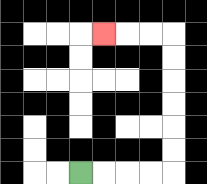{'start': '[3, 7]', 'end': '[4, 1]', 'path_directions': 'R,R,R,R,U,U,U,U,U,U,L,L,L', 'path_coordinates': '[[3, 7], [4, 7], [5, 7], [6, 7], [7, 7], [7, 6], [7, 5], [7, 4], [7, 3], [7, 2], [7, 1], [6, 1], [5, 1], [4, 1]]'}